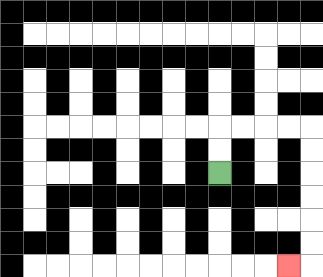{'start': '[9, 7]', 'end': '[12, 11]', 'path_directions': 'U,U,R,R,R,R,D,D,D,D,D,D,L', 'path_coordinates': '[[9, 7], [9, 6], [9, 5], [10, 5], [11, 5], [12, 5], [13, 5], [13, 6], [13, 7], [13, 8], [13, 9], [13, 10], [13, 11], [12, 11]]'}